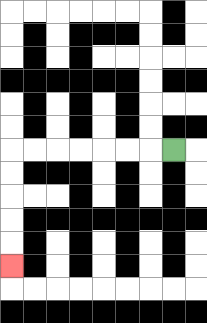{'start': '[7, 6]', 'end': '[0, 11]', 'path_directions': 'L,L,L,L,L,L,L,D,D,D,D,D', 'path_coordinates': '[[7, 6], [6, 6], [5, 6], [4, 6], [3, 6], [2, 6], [1, 6], [0, 6], [0, 7], [0, 8], [0, 9], [0, 10], [0, 11]]'}